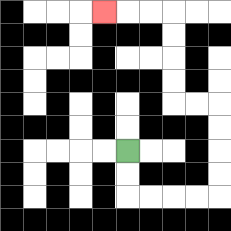{'start': '[5, 6]', 'end': '[4, 0]', 'path_directions': 'D,D,R,R,R,R,U,U,U,U,L,L,U,U,U,U,L,L,L', 'path_coordinates': '[[5, 6], [5, 7], [5, 8], [6, 8], [7, 8], [8, 8], [9, 8], [9, 7], [9, 6], [9, 5], [9, 4], [8, 4], [7, 4], [7, 3], [7, 2], [7, 1], [7, 0], [6, 0], [5, 0], [4, 0]]'}